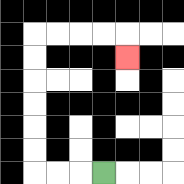{'start': '[4, 7]', 'end': '[5, 2]', 'path_directions': 'L,L,L,U,U,U,U,U,U,R,R,R,R,D', 'path_coordinates': '[[4, 7], [3, 7], [2, 7], [1, 7], [1, 6], [1, 5], [1, 4], [1, 3], [1, 2], [1, 1], [2, 1], [3, 1], [4, 1], [5, 1], [5, 2]]'}